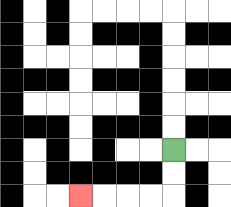{'start': '[7, 6]', 'end': '[3, 8]', 'path_directions': 'D,D,L,L,L,L', 'path_coordinates': '[[7, 6], [7, 7], [7, 8], [6, 8], [5, 8], [4, 8], [3, 8]]'}